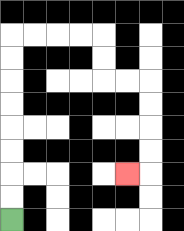{'start': '[0, 9]', 'end': '[5, 7]', 'path_directions': 'U,U,U,U,U,U,U,U,R,R,R,R,D,D,R,R,D,D,D,D,L', 'path_coordinates': '[[0, 9], [0, 8], [0, 7], [0, 6], [0, 5], [0, 4], [0, 3], [0, 2], [0, 1], [1, 1], [2, 1], [3, 1], [4, 1], [4, 2], [4, 3], [5, 3], [6, 3], [6, 4], [6, 5], [6, 6], [6, 7], [5, 7]]'}